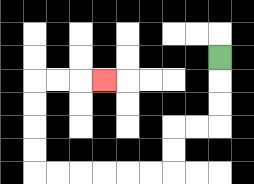{'start': '[9, 2]', 'end': '[4, 3]', 'path_directions': 'D,D,D,L,L,D,D,L,L,L,L,L,L,U,U,U,U,R,R,R', 'path_coordinates': '[[9, 2], [9, 3], [9, 4], [9, 5], [8, 5], [7, 5], [7, 6], [7, 7], [6, 7], [5, 7], [4, 7], [3, 7], [2, 7], [1, 7], [1, 6], [1, 5], [1, 4], [1, 3], [2, 3], [3, 3], [4, 3]]'}